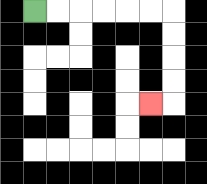{'start': '[1, 0]', 'end': '[6, 4]', 'path_directions': 'R,R,R,R,R,R,D,D,D,D,L', 'path_coordinates': '[[1, 0], [2, 0], [3, 0], [4, 0], [5, 0], [6, 0], [7, 0], [7, 1], [7, 2], [7, 3], [7, 4], [6, 4]]'}